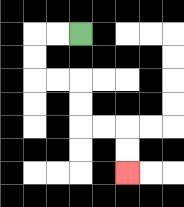{'start': '[3, 1]', 'end': '[5, 7]', 'path_directions': 'L,L,D,D,R,R,D,D,R,R,D,D', 'path_coordinates': '[[3, 1], [2, 1], [1, 1], [1, 2], [1, 3], [2, 3], [3, 3], [3, 4], [3, 5], [4, 5], [5, 5], [5, 6], [5, 7]]'}